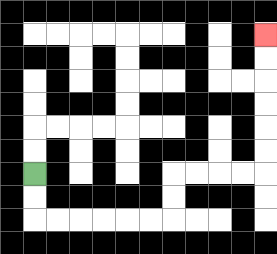{'start': '[1, 7]', 'end': '[11, 1]', 'path_directions': 'D,D,R,R,R,R,R,R,U,U,R,R,R,R,U,U,U,U,U,U', 'path_coordinates': '[[1, 7], [1, 8], [1, 9], [2, 9], [3, 9], [4, 9], [5, 9], [6, 9], [7, 9], [7, 8], [7, 7], [8, 7], [9, 7], [10, 7], [11, 7], [11, 6], [11, 5], [11, 4], [11, 3], [11, 2], [11, 1]]'}